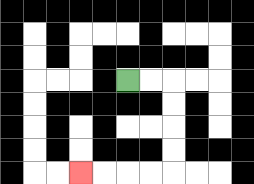{'start': '[5, 3]', 'end': '[3, 7]', 'path_directions': 'R,R,D,D,D,D,L,L,L,L', 'path_coordinates': '[[5, 3], [6, 3], [7, 3], [7, 4], [7, 5], [7, 6], [7, 7], [6, 7], [5, 7], [4, 7], [3, 7]]'}